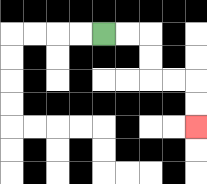{'start': '[4, 1]', 'end': '[8, 5]', 'path_directions': 'R,R,D,D,R,R,D,D', 'path_coordinates': '[[4, 1], [5, 1], [6, 1], [6, 2], [6, 3], [7, 3], [8, 3], [8, 4], [8, 5]]'}